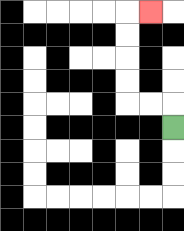{'start': '[7, 5]', 'end': '[6, 0]', 'path_directions': 'U,L,L,U,U,U,U,R', 'path_coordinates': '[[7, 5], [7, 4], [6, 4], [5, 4], [5, 3], [5, 2], [5, 1], [5, 0], [6, 0]]'}